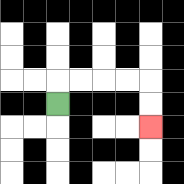{'start': '[2, 4]', 'end': '[6, 5]', 'path_directions': 'U,R,R,R,R,D,D', 'path_coordinates': '[[2, 4], [2, 3], [3, 3], [4, 3], [5, 3], [6, 3], [6, 4], [6, 5]]'}